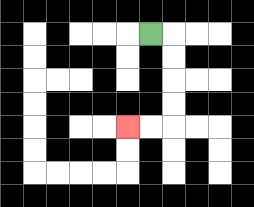{'start': '[6, 1]', 'end': '[5, 5]', 'path_directions': 'R,D,D,D,D,L,L', 'path_coordinates': '[[6, 1], [7, 1], [7, 2], [7, 3], [7, 4], [7, 5], [6, 5], [5, 5]]'}